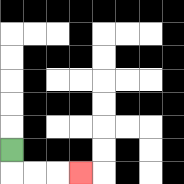{'start': '[0, 6]', 'end': '[3, 7]', 'path_directions': 'D,R,R,R', 'path_coordinates': '[[0, 6], [0, 7], [1, 7], [2, 7], [3, 7]]'}